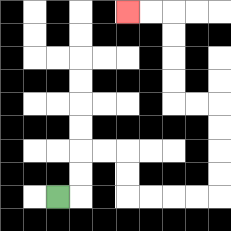{'start': '[2, 8]', 'end': '[5, 0]', 'path_directions': 'R,U,U,R,R,D,D,R,R,R,R,U,U,U,U,L,L,U,U,U,U,L,L', 'path_coordinates': '[[2, 8], [3, 8], [3, 7], [3, 6], [4, 6], [5, 6], [5, 7], [5, 8], [6, 8], [7, 8], [8, 8], [9, 8], [9, 7], [9, 6], [9, 5], [9, 4], [8, 4], [7, 4], [7, 3], [7, 2], [7, 1], [7, 0], [6, 0], [5, 0]]'}